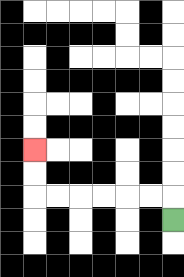{'start': '[7, 9]', 'end': '[1, 6]', 'path_directions': 'U,L,L,L,L,L,L,U,U', 'path_coordinates': '[[7, 9], [7, 8], [6, 8], [5, 8], [4, 8], [3, 8], [2, 8], [1, 8], [1, 7], [1, 6]]'}